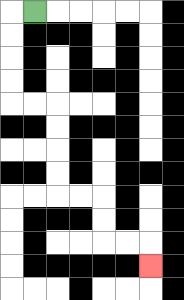{'start': '[1, 0]', 'end': '[6, 11]', 'path_directions': 'L,D,D,D,D,R,R,D,D,D,D,R,R,D,D,R,R,D', 'path_coordinates': '[[1, 0], [0, 0], [0, 1], [0, 2], [0, 3], [0, 4], [1, 4], [2, 4], [2, 5], [2, 6], [2, 7], [2, 8], [3, 8], [4, 8], [4, 9], [4, 10], [5, 10], [6, 10], [6, 11]]'}